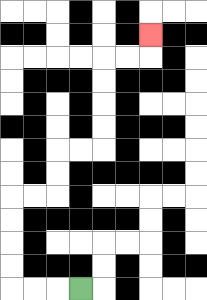{'start': '[3, 12]', 'end': '[6, 1]', 'path_directions': 'L,L,L,U,U,U,U,R,R,U,U,R,R,U,U,U,U,R,R,U', 'path_coordinates': '[[3, 12], [2, 12], [1, 12], [0, 12], [0, 11], [0, 10], [0, 9], [0, 8], [1, 8], [2, 8], [2, 7], [2, 6], [3, 6], [4, 6], [4, 5], [4, 4], [4, 3], [4, 2], [5, 2], [6, 2], [6, 1]]'}